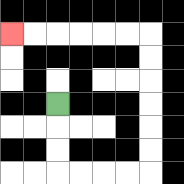{'start': '[2, 4]', 'end': '[0, 1]', 'path_directions': 'D,D,D,R,R,R,R,U,U,U,U,U,U,L,L,L,L,L,L', 'path_coordinates': '[[2, 4], [2, 5], [2, 6], [2, 7], [3, 7], [4, 7], [5, 7], [6, 7], [6, 6], [6, 5], [6, 4], [6, 3], [6, 2], [6, 1], [5, 1], [4, 1], [3, 1], [2, 1], [1, 1], [0, 1]]'}